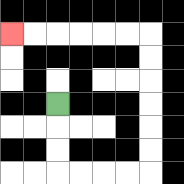{'start': '[2, 4]', 'end': '[0, 1]', 'path_directions': 'D,D,D,R,R,R,R,U,U,U,U,U,U,L,L,L,L,L,L', 'path_coordinates': '[[2, 4], [2, 5], [2, 6], [2, 7], [3, 7], [4, 7], [5, 7], [6, 7], [6, 6], [6, 5], [6, 4], [6, 3], [6, 2], [6, 1], [5, 1], [4, 1], [3, 1], [2, 1], [1, 1], [0, 1]]'}